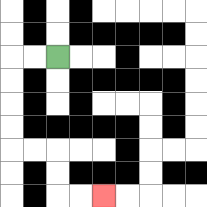{'start': '[2, 2]', 'end': '[4, 8]', 'path_directions': 'L,L,D,D,D,D,R,R,D,D,R,R', 'path_coordinates': '[[2, 2], [1, 2], [0, 2], [0, 3], [0, 4], [0, 5], [0, 6], [1, 6], [2, 6], [2, 7], [2, 8], [3, 8], [4, 8]]'}